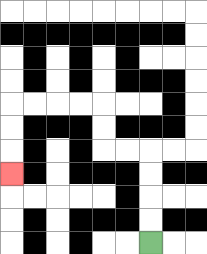{'start': '[6, 10]', 'end': '[0, 7]', 'path_directions': 'U,U,U,U,L,L,U,U,L,L,L,L,D,D,D', 'path_coordinates': '[[6, 10], [6, 9], [6, 8], [6, 7], [6, 6], [5, 6], [4, 6], [4, 5], [4, 4], [3, 4], [2, 4], [1, 4], [0, 4], [0, 5], [0, 6], [0, 7]]'}